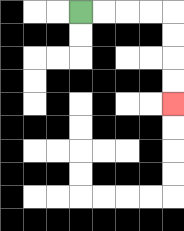{'start': '[3, 0]', 'end': '[7, 4]', 'path_directions': 'R,R,R,R,D,D,D,D', 'path_coordinates': '[[3, 0], [4, 0], [5, 0], [6, 0], [7, 0], [7, 1], [7, 2], [7, 3], [7, 4]]'}